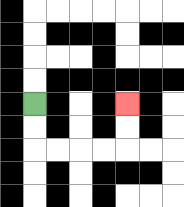{'start': '[1, 4]', 'end': '[5, 4]', 'path_directions': 'D,D,R,R,R,R,U,U', 'path_coordinates': '[[1, 4], [1, 5], [1, 6], [2, 6], [3, 6], [4, 6], [5, 6], [5, 5], [5, 4]]'}